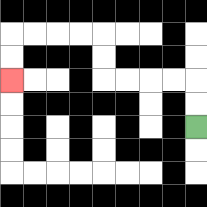{'start': '[8, 5]', 'end': '[0, 3]', 'path_directions': 'U,U,L,L,L,L,U,U,L,L,L,L,D,D', 'path_coordinates': '[[8, 5], [8, 4], [8, 3], [7, 3], [6, 3], [5, 3], [4, 3], [4, 2], [4, 1], [3, 1], [2, 1], [1, 1], [0, 1], [0, 2], [0, 3]]'}